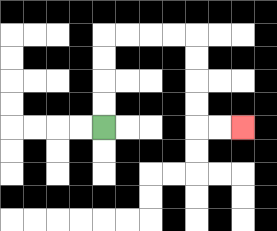{'start': '[4, 5]', 'end': '[10, 5]', 'path_directions': 'U,U,U,U,R,R,R,R,D,D,D,D,R,R', 'path_coordinates': '[[4, 5], [4, 4], [4, 3], [4, 2], [4, 1], [5, 1], [6, 1], [7, 1], [8, 1], [8, 2], [8, 3], [8, 4], [8, 5], [9, 5], [10, 5]]'}